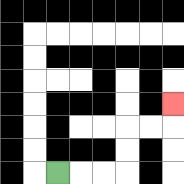{'start': '[2, 7]', 'end': '[7, 4]', 'path_directions': 'R,R,R,U,U,R,R,U', 'path_coordinates': '[[2, 7], [3, 7], [4, 7], [5, 7], [5, 6], [5, 5], [6, 5], [7, 5], [7, 4]]'}